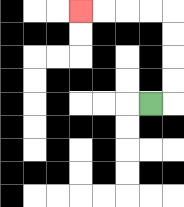{'start': '[6, 4]', 'end': '[3, 0]', 'path_directions': 'R,U,U,U,U,L,L,L,L', 'path_coordinates': '[[6, 4], [7, 4], [7, 3], [7, 2], [7, 1], [7, 0], [6, 0], [5, 0], [4, 0], [3, 0]]'}